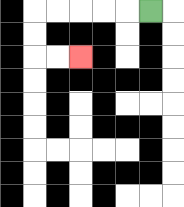{'start': '[6, 0]', 'end': '[3, 2]', 'path_directions': 'L,L,L,L,L,D,D,R,R', 'path_coordinates': '[[6, 0], [5, 0], [4, 0], [3, 0], [2, 0], [1, 0], [1, 1], [1, 2], [2, 2], [3, 2]]'}